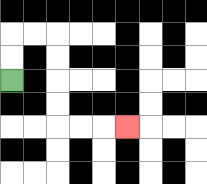{'start': '[0, 3]', 'end': '[5, 5]', 'path_directions': 'U,U,R,R,D,D,D,D,R,R,R', 'path_coordinates': '[[0, 3], [0, 2], [0, 1], [1, 1], [2, 1], [2, 2], [2, 3], [2, 4], [2, 5], [3, 5], [4, 5], [5, 5]]'}